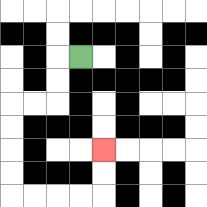{'start': '[3, 2]', 'end': '[4, 6]', 'path_directions': 'L,D,D,L,L,D,D,D,D,R,R,R,R,U,U', 'path_coordinates': '[[3, 2], [2, 2], [2, 3], [2, 4], [1, 4], [0, 4], [0, 5], [0, 6], [0, 7], [0, 8], [1, 8], [2, 8], [3, 8], [4, 8], [4, 7], [4, 6]]'}